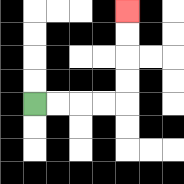{'start': '[1, 4]', 'end': '[5, 0]', 'path_directions': 'R,R,R,R,U,U,U,U', 'path_coordinates': '[[1, 4], [2, 4], [3, 4], [4, 4], [5, 4], [5, 3], [5, 2], [5, 1], [5, 0]]'}